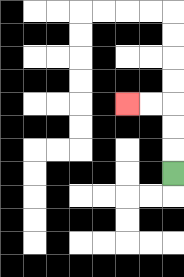{'start': '[7, 7]', 'end': '[5, 4]', 'path_directions': 'U,U,U,L,L', 'path_coordinates': '[[7, 7], [7, 6], [7, 5], [7, 4], [6, 4], [5, 4]]'}